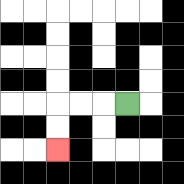{'start': '[5, 4]', 'end': '[2, 6]', 'path_directions': 'L,L,L,D,D', 'path_coordinates': '[[5, 4], [4, 4], [3, 4], [2, 4], [2, 5], [2, 6]]'}